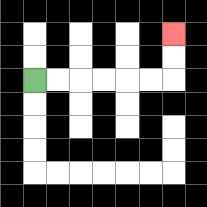{'start': '[1, 3]', 'end': '[7, 1]', 'path_directions': 'R,R,R,R,R,R,U,U', 'path_coordinates': '[[1, 3], [2, 3], [3, 3], [4, 3], [5, 3], [6, 3], [7, 3], [7, 2], [7, 1]]'}